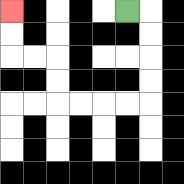{'start': '[5, 0]', 'end': '[0, 0]', 'path_directions': 'R,D,D,D,D,L,L,L,L,U,U,L,L,U,U', 'path_coordinates': '[[5, 0], [6, 0], [6, 1], [6, 2], [6, 3], [6, 4], [5, 4], [4, 4], [3, 4], [2, 4], [2, 3], [2, 2], [1, 2], [0, 2], [0, 1], [0, 0]]'}